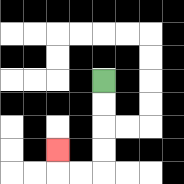{'start': '[4, 3]', 'end': '[2, 6]', 'path_directions': 'D,D,D,D,L,L,U', 'path_coordinates': '[[4, 3], [4, 4], [4, 5], [4, 6], [4, 7], [3, 7], [2, 7], [2, 6]]'}